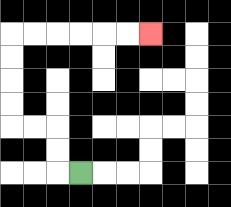{'start': '[3, 7]', 'end': '[6, 1]', 'path_directions': 'L,U,U,L,L,U,U,U,U,R,R,R,R,R,R', 'path_coordinates': '[[3, 7], [2, 7], [2, 6], [2, 5], [1, 5], [0, 5], [0, 4], [0, 3], [0, 2], [0, 1], [1, 1], [2, 1], [3, 1], [4, 1], [5, 1], [6, 1]]'}